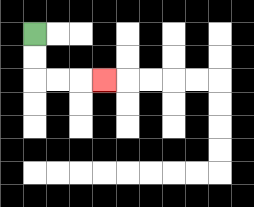{'start': '[1, 1]', 'end': '[4, 3]', 'path_directions': 'D,D,R,R,R', 'path_coordinates': '[[1, 1], [1, 2], [1, 3], [2, 3], [3, 3], [4, 3]]'}